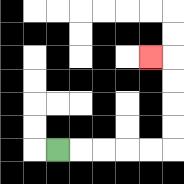{'start': '[2, 6]', 'end': '[6, 2]', 'path_directions': 'R,R,R,R,R,U,U,U,U,L', 'path_coordinates': '[[2, 6], [3, 6], [4, 6], [5, 6], [6, 6], [7, 6], [7, 5], [7, 4], [7, 3], [7, 2], [6, 2]]'}